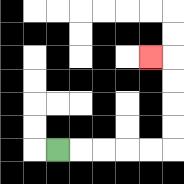{'start': '[2, 6]', 'end': '[6, 2]', 'path_directions': 'R,R,R,R,R,U,U,U,U,L', 'path_coordinates': '[[2, 6], [3, 6], [4, 6], [5, 6], [6, 6], [7, 6], [7, 5], [7, 4], [7, 3], [7, 2], [6, 2]]'}